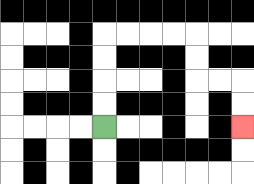{'start': '[4, 5]', 'end': '[10, 5]', 'path_directions': 'U,U,U,U,R,R,R,R,D,D,R,R,D,D', 'path_coordinates': '[[4, 5], [4, 4], [4, 3], [4, 2], [4, 1], [5, 1], [6, 1], [7, 1], [8, 1], [8, 2], [8, 3], [9, 3], [10, 3], [10, 4], [10, 5]]'}